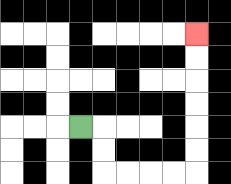{'start': '[3, 5]', 'end': '[8, 1]', 'path_directions': 'R,D,D,R,R,R,R,U,U,U,U,U,U', 'path_coordinates': '[[3, 5], [4, 5], [4, 6], [4, 7], [5, 7], [6, 7], [7, 7], [8, 7], [8, 6], [8, 5], [8, 4], [8, 3], [8, 2], [8, 1]]'}